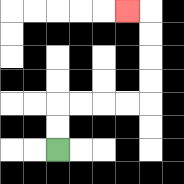{'start': '[2, 6]', 'end': '[5, 0]', 'path_directions': 'U,U,R,R,R,R,U,U,U,U,L', 'path_coordinates': '[[2, 6], [2, 5], [2, 4], [3, 4], [4, 4], [5, 4], [6, 4], [6, 3], [6, 2], [6, 1], [6, 0], [5, 0]]'}